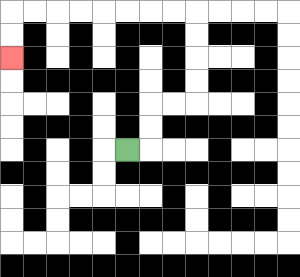{'start': '[5, 6]', 'end': '[0, 2]', 'path_directions': 'R,U,U,R,R,U,U,U,U,L,L,L,L,L,L,L,L,D,D', 'path_coordinates': '[[5, 6], [6, 6], [6, 5], [6, 4], [7, 4], [8, 4], [8, 3], [8, 2], [8, 1], [8, 0], [7, 0], [6, 0], [5, 0], [4, 0], [3, 0], [2, 0], [1, 0], [0, 0], [0, 1], [0, 2]]'}